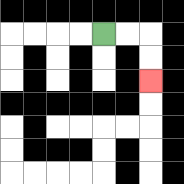{'start': '[4, 1]', 'end': '[6, 3]', 'path_directions': 'R,R,D,D', 'path_coordinates': '[[4, 1], [5, 1], [6, 1], [6, 2], [6, 3]]'}